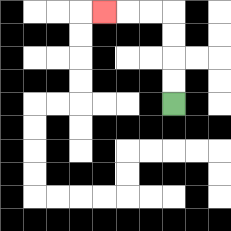{'start': '[7, 4]', 'end': '[4, 0]', 'path_directions': 'U,U,U,U,L,L,L', 'path_coordinates': '[[7, 4], [7, 3], [7, 2], [7, 1], [7, 0], [6, 0], [5, 0], [4, 0]]'}